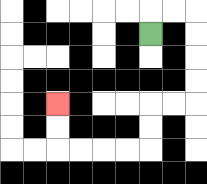{'start': '[6, 1]', 'end': '[2, 4]', 'path_directions': 'U,R,R,D,D,D,D,L,L,D,D,L,L,L,L,U,U', 'path_coordinates': '[[6, 1], [6, 0], [7, 0], [8, 0], [8, 1], [8, 2], [8, 3], [8, 4], [7, 4], [6, 4], [6, 5], [6, 6], [5, 6], [4, 6], [3, 6], [2, 6], [2, 5], [2, 4]]'}